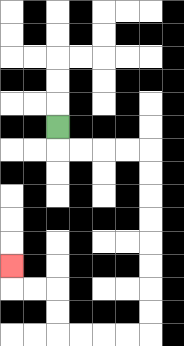{'start': '[2, 5]', 'end': '[0, 11]', 'path_directions': 'D,R,R,R,R,D,D,D,D,D,D,D,D,L,L,L,L,U,U,L,L,U', 'path_coordinates': '[[2, 5], [2, 6], [3, 6], [4, 6], [5, 6], [6, 6], [6, 7], [6, 8], [6, 9], [6, 10], [6, 11], [6, 12], [6, 13], [6, 14], [5, 14], [4, 14], [3, 14], [2, 14], [2, 13], [2, 12], [1, 12], [0, 12], [0, 11]]'}